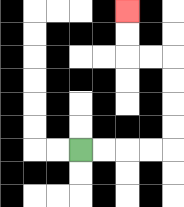{'start': '[3, 6]', 'end': '[5, 0]', 'path_directions': 'R,R,R,R,U,U,U,U,L,L,U,U', 'path_coordinates': '[[3, 6], [4, 6], [5, 6], [6, 6], [7, 6], [7, 5], [7, 4], [7, 3], [7, 2], [6, 2], [5, 2], [5, 1], [5, 0]]'}